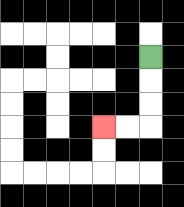{'start': '[6, 2]', 'end': '[4, 5]', 'path_directions': 'D,D,D,L,L', 'path_coordinates': '[[6, 2], [6, 3], [6, 4], [6, 5], [5, 5], [4, 5]]'}